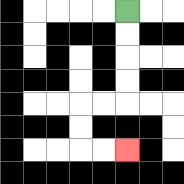{'start': '[5, 0]', 'end': '[5, 6]', 'path_directions': 'D,D,D,D,L,L,D,D,R,R', 'path_coordinates': '[[5, 0], [5, 1], [5, 2], [5, 3], [5, 4], [4, 4], [3, 4], [3, 5], [3, 6], [4, 6], [5, 6]]'}